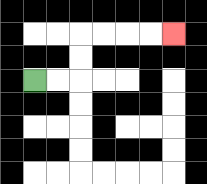{'start': '[1, 3]', 'end': '[7, 1]', 'path_directions': 'R,R,U,U,R,R,R,R', 'path_coordinates': '[[1, 3], [2, 3], [3, 3], [3, 2], [3, 1], [4, 1], [5, 1], [6, 1], [7, 1]]'}